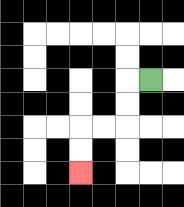{'start': '[6, 3]', 'end': '[3, 7]', 'path_directions': 'L,D,D,L,L,D,D', 'path_coordinates': '[[6, 3], [5, 3], [5, 4], [5, 5], [4, 5], [3, 5], [3, 6], [3, 7]]'}